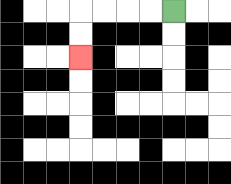{'start': '[7, 0]', 'end': '[3, 2]', 'path_directions': 'L,L,L,L,D,D', 'path_coordinates': '[[7, 0], [6, 0], [5, 0], [4, 0], [3, 0], [3, 1], [3, 2]]'}